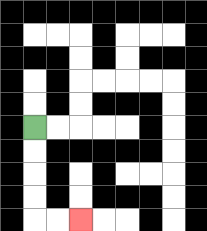{'start': '[1, 5]', 'end': '[3, 9]', 'path_directions': 'D,D,D,D,R,R', 'path_coordinates': '[[1, 5], [1, 6], [1, 7], [1, 8], [1, 9], [2, 9], [3, 9]]'}